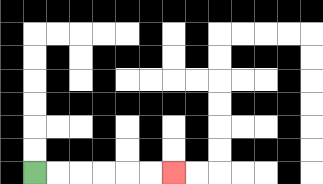{'start': '[1, 7]', 'end': '[7, 7]', 'path_directions': 'R,R,R,R,R,R', 'path_coordinates': '[[1, 7], [2, 7], [3, 7], [4, 7], [5, 7], [6, 7], [7, 7]]'}